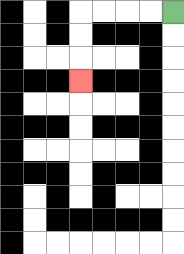{'start': '[7, 0]', 'end': '[3, 3]', 'path_directions': 'L,L,L,L,D,D,D', 'path_coordinates': '[[7, 0], [6, 0], [5, 0], [4, 0], [3, 0], [3, 1], [3, 2], [3, 3]]'}